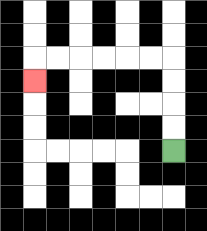{'start': '[7, 6]', 'end': '[1, 3]', 'path_directions': 'U,U,U,U,L,L,L,L,L,L,D', 'path_coordinates': '[[7, 6], [7, 5], [7, 4], [7, 3], [7, 2], [6, 2], [5, 2], [4, 2], [3, 2], [2, 2], [1, 2], [1, 3]]'}